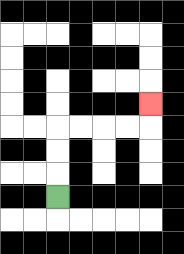{'start': '[2, 8]', 'end': '[6, 4]', 'path_directions': 'U,U,U,R,R,R,R,U', 'path_coordinates': '[[2, 8], [2, 7], [2, 6], [2, 5], [3, 5], [4, 5], [5, 5], [6, 5], [6, 4]]'}